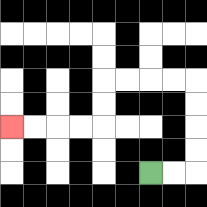{'start': '[6, 7]', 'end': '[0, 5]', 'path_directions': 'R,R,U,U,U,U,L,L,L,L,D,D,L,L,L,L', 'path_coordinates': '[[6, 7], [7, 7], [8, 7], [8, 6], [8, 5], [8, 4], [8, 3], [7, 3], [6, 3], [5, 3], [4, 3], [4, 4], [4, 5], [3, 5], [2, 5], [1, 5], [0, 5]]'}